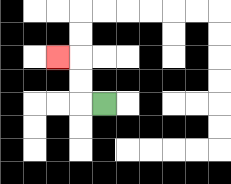{'start': '[4, 4]', 'end': '[2, 2]', 'path_directions': 'L,U,U,L', 'path_coordinates': '[[4, 4], [3, 4], [3, 3], [3, 2], [2, 2]]'}